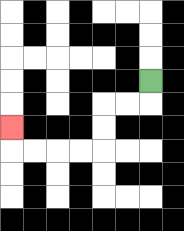{'start': '[6, 3]', 'end': '[0, 5]', 'path_directions': 'D,L,L,D,D,L,L,L,L,U', 'path_coordinates': '[[6, 3], [6, 4], [5, 4], [4, 4], [4, 5], [4, 6], [3, 6], [2, 6], [1, 6], [0, 6], [0, 5]]'}